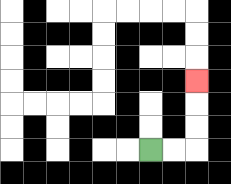{'start': '[6, 6]', 'end': '[8, 3]', 'path_directions': 'R,R,U,U,U', 'path_coordinates': '[[6, 6], [7, 6], [8, 6], [8, 5], [8, 4], [8, 3]]'}